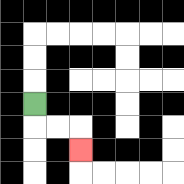{'start': '[1, 4]', 'end': '[3, 6]', 'path_directions': 'D,R,R,D', 'path_coordinates': '[[1, 4], [1, 5], [2, 5], [3, 5], [3, 6]]'}